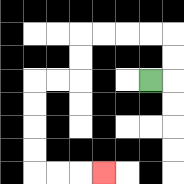{'start': '[6, 3]', 'end': '[4, 7]', 'path_directions': 'R,U,U,L,L,L,L,D,D,L,L,D,D,D,D,R,R,R', 'path_coordinates': '[[6, 3], [7, 3], [7, 2], [7, 1], [6, 1], [5, 1], [4, 1], [3, 1], [3, 2], [3, 3], [2, 3], [1, 3], [1, 4], [1, 5], [1, 6], [1, 7], [2, 7], [3, 7], [4, 7]]'}